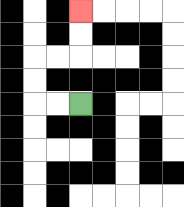{'start': '[3, 4]', 'end': '[3, 0]', 'path_directions': 'L,L,U,U,R,R,U,U', 'path_coordinates': '[[3, 4], [2, 4], [1, 4], [1, 3], [1, 2], [2, 2], [3, 2], [3, 1], [3, 0]]'}